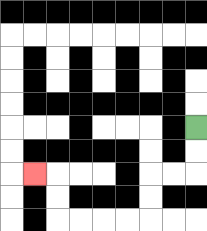{'start': '[8, 5]', 'end': '[1, 7]', 'path_directions': 'D,D,L,L,D,D,L,L,L,L,U,U,L', 'path_coordinates': '[[8, 5], [8, 6], [8, 7], [7, 7], [6, 7], [6, 8], [6, 9], [5, 9], [4, 9], [3, 9], [2, 9], [2, 8], [2, 7], [1, 7]]'}